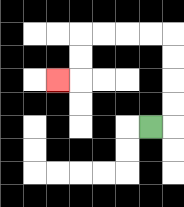{'start': '[6, 5]', 'end': '[2, 3]', 'path_directions': 'R,U,U,U,U,L,L,L,L,D,D,L', 'path_coordinates': '[[6, 5], [7, 5], [7, 4], [7, 3], [7, 2], [7, 1], [6, 1], [5, 1], [4, 1], [3, 1], [3, 2], [3, 3], [2, 3]]'}